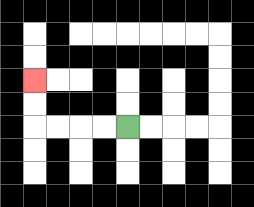{'start': '[5, 5]', 'end': '[1, 3]', 'path_directions': 'L,L,L,L,U,U', 'path_coordinates': '[[5, 5], [4, 5], [3, 5], [2, 5], [1, 5], [1, 4], [1, 3]]'}